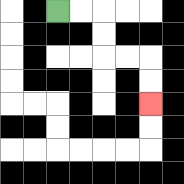{'start': '[2, 0]', 'end': '[6, 4]', 'path_directions': 'R,R,D,D,R,R,D,D', 'path_coordinates': '[[2, 0], [3, 0], [4, 0], [4, 1], [4, 2], [5, 2], [6, 2], [6, 3], [6, 4]]'}